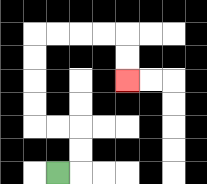{'start': '[2, 7]', 'end': '[5, 3]', 'path_directions': 'R,U,U,L,L,U,U,U,U,R,R,R,R,D,D', 'path_coordinates': '[[2, 7], [3, 7], [3, 6], [3, 5], [2, 5], [1, 5], [1, 4], [1, 3], [1, 2], [1, 1], [2, 1], [3, 1], [4, 1], [5, 1], [5, 2], [5, 3]]'}